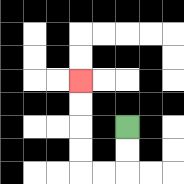{'start': '[5, 5]', 'end': '[3, 3]', 'path_directions': 'D,D,L,L,U,U,U,U', 'path_coordinates': '[[5, 5], [5, 6], [5, 7], [4, 7], [3, 7], [3, 6], [3, 5], [3, 4], [3, 3]]'}